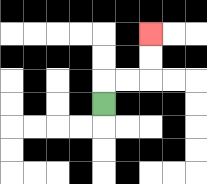{'start': '[4, 4]', 'end': '[6, 1]', 'path_directions': 'U,R,R,U,U', 'path_coordinates': '[[4, 4], [4, 3], [5, 3], [6, 3], [6, 2], [6, 1]]'}